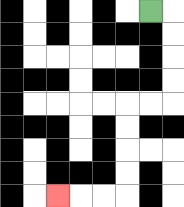{'start': '[6, 0]', 'end': '[2, 8]', 'path_directions': 'R,D,D,D,D,L,L,D,D,D,D,L,L,L', 'path_coordinates': '[[6, 0], [7, 0], [7, 1], [7, 2], [7, 3], [7, 4], [6, 4], [5, 4], [5, 5], [5, 6], [5, 7], [5, 8], [4, 8], [3, 8], [2, 8]]'}